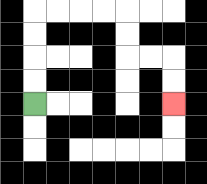{'start': '[1, 4]', 'end': '[7, 4]', 'path_directions': 'U,U,U,U,R,R,R,R,D,D,R,R,D,D', 'path_coordinates': '[[1, 4], [1, 3], [1, 2], [1, 1], [1, 0], [2, 0], [3, 0], [4, 0], [5, 0], [5, 1], [5, 2], [6, 2], [7, 2], [7, 3], [7, 4]]'}